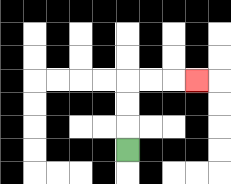{'start': '[5, 6]', 'end': '[8, 3]', 'path_directions': 'U,U,U,R,R,R', 'path_coordinates': '[[5, 6], [5, 5], [5, 4], [5, 3], [6, 3], [7, 3], [8, 3]]'}